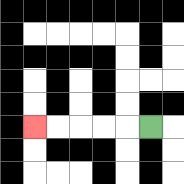{'start': '[6, 5]', 'end': '[1, 5]', 'path_directions': 'L,L,L,L,L', 'path_coordinates': '[[6, 5], [5, 5], [4, 5], [3, 5], [2, 5], [1, 5]]'}